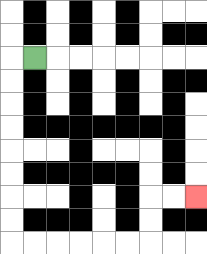{'start': '[1, 2]', 'end': '[8, 8]', 'path_directions': 'L,D,D,D,D,D,D,D,D,R,R,R,R,R,R,U,U,R,R', 'path_coordinates': '[[1, 2], [0, 2], [0, 3], [0, 4], [0, 5], [0, 6], [0, 7], [0, 8], [0, 9], [0, 10], [1, 10], [2, 10], [3, 10], [4, 10], [5, 10], [6, 10], [6, 9], [6, 8], [7, 8], [8, 8]]'}